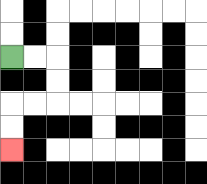{'start': '[0, 2]', 'end': '[0, 6]', 'path_directions': 'R,R,D,D,L,L,D,D', 'path_coordinates': '[[0, 2], [1, 2], [2, 2], [2, 3], [2, 4], [1, 4], [0, 4], [0, 5], [0, 6]]'}